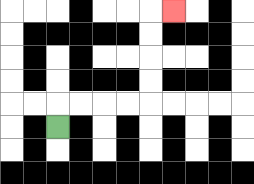{'start': '[2, 5]', 'end': '[7, 0]', 'path_directions': 'U,R,R,R,R,U,U,U,U,R', 'path_coordinates': '[[2, 5], [2, 4], [3, 4], [4, 4], [5, 4], [6, 4], [6, 3], [6, 2], [6, 1], [6, 0], [7, 0]]'}